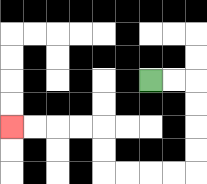{'start': '[6, 3]', 'end': '[0, 5]', 'path_directions': 'R,R,D,D,D,D,L,L,L,L,U,U,L,L,L,L', 'path_coordinates': '[[6, 3], [7, 3], [8, 3], [8, 4], [8, 5], [8, 6], [8, 7], [7, 7], [6, 7], [5, 7], [4, 7], [4, 6], [4, 5], [3, 5], [2, 5], [1, 5], [0, 5]]'}